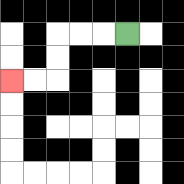{'start': '[5, 1]', 'end': '[0, 3]', 'path_directions': 'L,L,L,D,D,L,L', 'path_coordinates': '[[5, 1], [4, 1], [3, 1], [2, 1], [2, 2], [2, 3], [1, 3], [0, 3]]'}